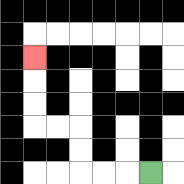{'start': '[6, 7]', 'end': '[1, 2]', 'path_directions': 'L,L,L,U,U,L,L,U,U,U', 'path_coordinates': '[[6, 7], [5, 7], [4, 7], [3, 7], [3, 6], [3, 5], [2, 5], [1, 5], [1, 4], [1, 3], [1, 2]]'}